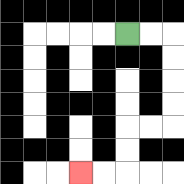{'start': '[5, 1]', 'end': '[3, 7]', 'path_directions': 'R,R,D,D,D,D,L,L,D,D,L,L', 'path_coordinates': '[[5, 1], [6, 1], [7, 1], [7, 2], [7, 3], [7, 4], [7, 5], [6, 5], [5, 5], [5, 6], [5, 7], [4, 7], [3, 7]]'}